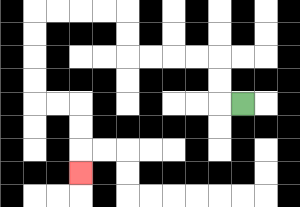{'start': '[10, 4]', 'end': '[3, 7]', 'path_directions': 'L,U,U,L,L,L,L,U,U,L,L,L,L,D,D,D,D,R,R,D,D,D', 'path_coordinates': '[[10, 4], [9, 4], [9, 3], [9, 2], [8, 2], [7, 2], [6, 2], [5, 2], [5, 1], [5, 0], [4, 0], [3, 0], [2, 0], [1, 0], [1, 1], [1, 2], [1, 3], [1, 4], [2, 4], [3, 4], [3, 5], [3, 6], [3, 7]]'}